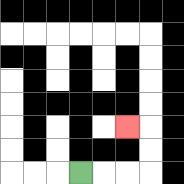{'start': '[3, 7]', 'end': '[5, 5]', 'path_directions': 'R,R,R,U,U,L', 'path_coordinates': '[[3, 7], [4, 7], [5, 7], [6, 7], [6, 6], [6, 5], [5, 5]]'}